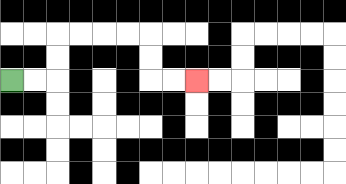{'start': '[0, 3]', 'end': '[8, 3]', 'path_directions': 'R,R,U,U,R,R,R,R,D,D,R,R', 'path_coordinates': '[[0, 3], [1, 3], [2, 3], [2, 2], [2, 1], [3, 1], [4, 1], [5, 1], [6, 1], [6, 2], [6, 3], [7, 3], [8, 3]]'}